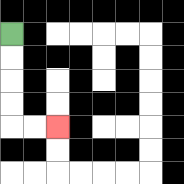{'start': '[0, 1]', 'end': '[2, 5]', 'path_directions': 'D,D,D,D,R,R', 'path_coordinates': '[[0, 1], [0, 2], [0, 3], [0, 4], [0, 5], [1, 5], [2, 5]]'}